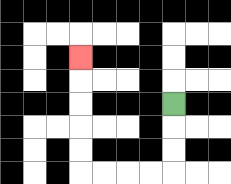{'start': '[7, 4]', 'end': '[3, 2]', 'path_directions': 'D,D,D,L,L,L,L,U,U,U,U,U', 'path_coordinates': '[[7, 4], [7, 5], [7, 6], [7, 7], [6, 7], [5, 7], [4, 7], [3, 7], [3, 6], [3, 5], [3, 4], [3, 3], [3, 2]]'}